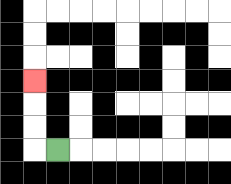{'start': '[2, 6]', 'end': '[1, 3]', 'path_directions': 'L,U,U,U', 'path_coordinates': '[[2, 6], [1, 6], [1, 5], [1, 4], [1, 3]]'}